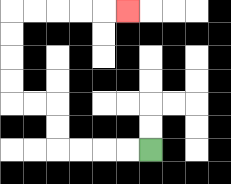{'start': '[6, 6]', 'end': '[5, 0]', 'path_directions': 'L,L,L,L,U,U,L,L,U,U,U,U,R,R,R,R,R', 'path_coordinates': '[[6, 6], [5, 6], [4, 6], [3, 6], [2, 6], [2, 5], [2, 4], [1, 4], [0, 4], [0, 3], [0, 2], [0, 1], [0, 0], [1, 0], [2, 0], [3, 0], [4, 0], [5, 0]]'}